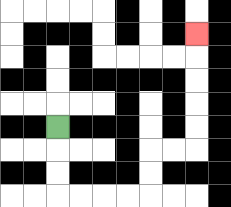{'start': '[2, 5]', 'end': '[8, 1]', 'path_directions': 'D,D,D,R,R,R,R,U,U,R,R,U,U,U,U,U', 'path_coordinates': '[[2, 5], [2, 6], [2, 7], [2, 8], [3, 8], [4, 8], [5, 8], [6, 8], [6, 7], [6, 6], [7, 6], [8, 6], [8, 5], [8, 4], [8, 3], [8, 2], [8, 1]]'}